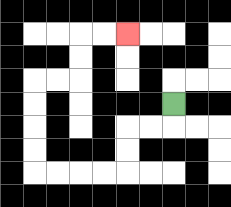{'start': '[7, 4]', 'end': '[5, 1]', 'path_directions': 'D,L,L,D,D,L,L,L,L,U,U,U,U,R,R,U,U,R,R', 'path_coordinates': '[[7, 4], [7, 5], [6, 5], [5, 5], [5, 6], [5, 7], [4, 7], [3, 7], [2, 7], [1, 7], [1, 6], [1, 5], [1, 4], [1, 3], [2, 3], [3, 3], [3, 2], [3, 1], [4, 1], [5, 1]]'}